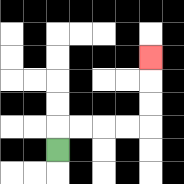{'start': '[2, 6]', 'end': '[6, 2]', 'path_directions': 'U,R,R,R,R,U,U,U', 'path_coordinates': '[[2, 6], [2, 5], [3, 5], [4, 5], [5, 5], [6, 5], [6, 4], [6, 3], [6, 2]]'}